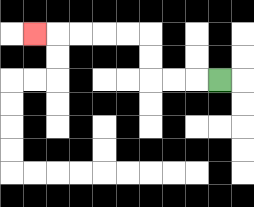{'start': '[9, 3]', 'end': '[1, 1]', 'path_directions': 'L,L,L,U,U,L,L,L,L,L', 'path_coordinates': '[[9, 3], [8, 3], [7, 3], [6, 3], [6, 2], [6, 1], [5, 1], [4, 1], [3, 1], [2, 1], [1, 1]]'}